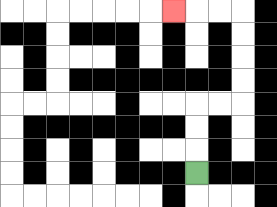{'start': '[8, 7]', 'end': '[7, 0]', 'path_directions': 'U,U,U,R,R,U,U,U,U,L,L,L', 'path_coordinates': '[[8, 7], [8, 6], [8, 5], [8, 4], [9, 4], [10, 4], [10, 3], [10, 2], [10, 1], [10, 0], [9, 0], [8, 0], [7, 0]]'}